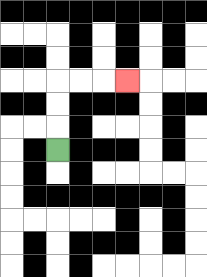{'start': '[2, 6]', 'end': '[5, 3]', 'path_directions': 'U,U,U,R,R,R', 'path_coordinates': '[[2, 6], [2, 5], [2, 4], [2, 3], [3, 3], [4, 3], [5, 3]]'}